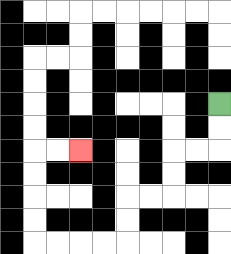{'start': '[9, 4]', 'end': '[3, 6]', 'path_directions': 'D,D,L,L,D,D,L,L,D,D,L,L,L,L,U,U,U,U,R,R', 'path_coordinates': '[[9, 4], [9, 5], [9, 6], [8, 6], [7, 6], [7, 7], [7, 8], [6, 8], [5, 8], [5, 9], [5, 10], [4, 10], [3, 10], [2, 10], [1, 10], [1, 9], [1, 8], [1, 7], [1, 6], [2, 6], [3, 6]]'}